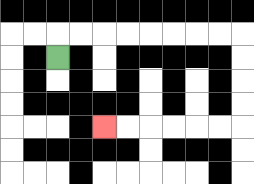{'start': '[2, 2]', 'end': '[4, 5]', 'path_directions': 'U,R,R,R,R,R,R,R,R,D,D,D,D,L,L,L,L,L,L', 'path_coordinates': '[[2, 2], [2, 1], [3, 1], [4, 1], [5, 1], [6, 1], [7, 1], [8, 1], [9, 1], [10, 1], [10, 2], [10, 3], [10, 4], [10, 5], [9, 5], [8, 5], [7, 5], [6, 5], [5, 5], [4, 5]]'}